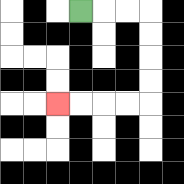{'start': '[3, 0]', 'end': '[2, 4]', 'path_directions': 'R,R,R,D,D,D,D,L,L,L,L', 'path_coordinates': '[[3, 0], [4, 0], [5, 0], [6, 0], [6, 1], [6, 2], [6, 3], [6, 4], [5, 4], [4, 4], [3, 4], [2, 4]]'}